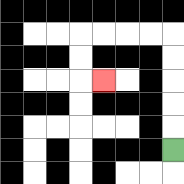{'start': '[7, 6]', 'end': '[4, 3]', 'path_directions': 'U,U,U,U,U,L,L,L,L,D,D,R', 'path_coordinates': '[[7, 6], [7, 5], [7, 4], [7, 3], [7, 2], [7, 1], [6, 1], [5, 1], [4, 1], [3, 1], [3, 2], [3, 3], [4, 3]]'}